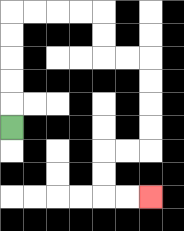{'start': '[0, 5]', 'end': '[6, 8]', 'path_directions': 'U,U,U,U,U,R,R,R,R,D,D,R,R,D,D,D,D,L,L,D,D,R,R', 'path_coordinates': '[[0, 5], [0, 4], [0, 3], [0, 2], [0, 1], [0, 0], [1, 0], [2, 0], [3, 0], [4, 0], [4, 1], [4, 2], [5, 2], [6, 2], [6, 3], [6, 4], [6, 5], [6, 6], [5, 6], [4, 6], [4, 7], [4, 8], [5, 8], [6, 8]]'}